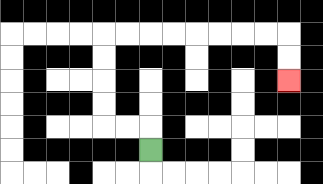{'start': '[6, 6]', 'end': '[12, 3]', 'path_directions': 'U,L,L,U,U,U,U,R,R,R,R,R,R,R,R,D,D', 'path_coordinates': '[[6, 6], [6, 5], [5, 5], [4, 5], [4, 4], [4, 3], [4, 2], [4, 1], [5, 1], [6, 1], [7, 1], [8, 1], [9, 1], [10, 1], [11, 1], [12, 1], [12, 2], [12, 3]]'}